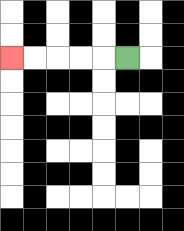{'start': '[5, 2]', 'end': '[0, 2]', 'path_directions': 'L,L,L,L,L', 'path_coordinates': '[[5, 2], [4, 2], [3, 2], [2, 2], [1, 2], [0, 2]]'}